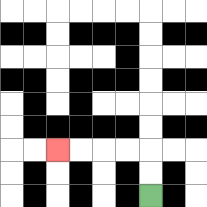{'start': '[6, 8]', 'end': '[2, 6]', 'path_directions': 'U,U,L,L,L,L', 'path_coordinates': '[[6, 8], [6, 7], [6, 6], [5, 6], [4, 6], [3, 6], [2, 6]]'}